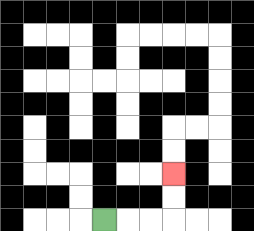{'start': '[4, 9]', 'end': '[7, 7]', 'path_directions': 'R,R,R,U,U', 'path_coordinates': '[[4, 9], [5, 9], [6, 9], [7, 9], [7, 8], [7, 7]]'}